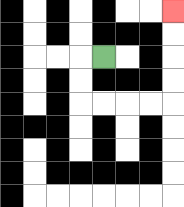{'start': '[4, 2]', 'end': '[7, 0]', 'path_directions': 'L,D,D,R,R,R,R,U,U,U,U', 'path_coordinates': '[[4, 2], [3, 2], [3, 3], [3, 4], [4, 4], [5, 4], [6, 4], [7, 4], [7, 3], [7, 2], [7, 1], [7, 0]]'}